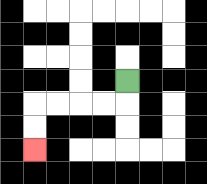{'start': '[5, 3]', 'end': '[1, 6]', 'path_directions': 'D,L,L,L,L,D,D', 'path_coordinates': '[[5, 3], [5, 4], [4, 4], [3, 4], [2, 4], [1, 4], [1, 5], [1, 6]]'}